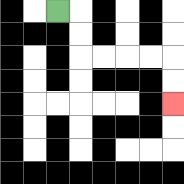{'start': '[2, 0]', 'end': '[7, 4]', 'path_directions': 'R,D,D,R,R,R,R,D,D', 'path_coordinates': '[[2, 0], [3, 0], [3, 1], [3, 2], [4, 2], [5, 2], [6, 2], [7, 2], [7, 3], [7, 4]]'}